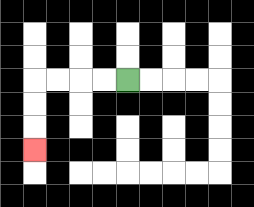{'start': '[5, 3]', 'end': '[1, 6]', 'path_directions': 'L,L,L,L,D,D,D', 'path_coordinates': '[[5, 3], [4, 3], [3, 3], [2, 3], [1, 3], [1, 4], [1, 5], [1, 6]]'}